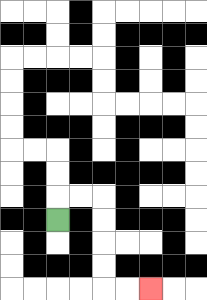{'start': '[2, 9]', 'end': '[6, 12]', 'path_directions': 'U,R,R,D,D,D,D,R,R', 'path_coordinates': '[[2, 9], [2, 8], [3, 8], [4, 8], [4, 9], [4, 10], [4, 11], [4, 12], [5, 12], [6, 12]]'}